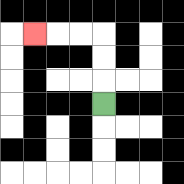{'start': '[4, 4]', 'end': '[1, 1]', 'path_directions': 'U,U,U,L,L,L', 'path_coordinates': '[[4, 4], [4, 3], [4, 2], [4, 1], [3, 1], [2, 1], [1, 1]]'}